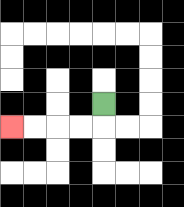{'start': '[4, 4]', 'end': '[0, 5]', 'path_directions': 'D,L,L,L,L', 'path_coordinates': '[[4, 4], [4, 5], [3, 5], [2, 5], [1, 5], [0, 5]]'}